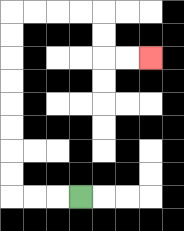{'start': '[3, 8]', 'end': '[6, 2]', 'path_directions': 'L,L,L,U,U,U,U,U,U,U,U,R,R,R,R,D,D,R,R', 'path_coordinates': '[[3, 8], [2, 8], [1, 8], [0, 8], [0, 7], [0, 6], [0, 5], [0, 4], [0, 3], [0, 2], [0, 1], [0, 0], [1, 0], [2, 0], [3, 0], [4, 0], [4, 1], [4, 2], [5, 2], [6, 2]]'}